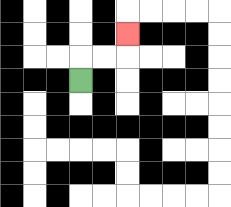{'start': '[3, 3]', 'end': '[5, 1]', 'path_directions': 'U,R,R,U', 'path_coordinates': '[[3, 3], [3, 2], [4, 2], [5, 2], [5, 1]]'}